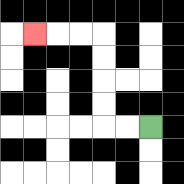{'start': '[6, 5]', 'end': '[1, 1]', 'path_directions': 'L,L,U,U,U,U,L,L,L', 'path_coordinates': '[[6, 5], [5, 5], [4, 5], [4, 4], [4, 3], [4, 2], [4, 1], [3, 1], [2, 1], [1, 1]]'}